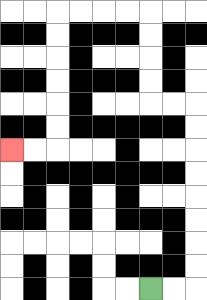{'start': '[6, 12]', 'end': '[0, 6]', 'path_directions': 'R,R,U,U,U,U,U,U,U,U,L,L,U,U,U,U,L,L,L,L,D,D,D,D,D,D,L,L', 'path_coordinates': '[[6, 12], [7, 12], [8, 12], [8, 11], [8, 10], [8, 9], [8, 8], [8, 7], [8, 6], [8, 5], [8, 4], [7, 4], [6, 4], [6, 3], [6, 2], [6, 1], [6, 0], [5, 0], [4, 0], [3, 0], [2, 0], [2, 1], [2, 2], [2, 3], [2, 4], [2, 5], [2, 6], [1, 6], [0, 6]]'}